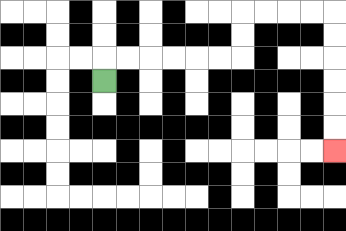{'start': '[4, 3]', 'end': '[14, 6]', 'path_directions': 'U,R,R,R,R,R,R,U,U,R,R,R,R,D,D,D,D,D,D', 'path_coordinates': '[[4, 3], [4, 2], [5, 2], [6, 2], [7, 2], [8, 2], [9, 2], [10, 2], [10, 1], [10, 0], [11, 0], [12, 0], [13, 0], [14, 0], [14, 1], [14, 2], [14, 3], [14, 4], [14, 5], [14, 6]]'}